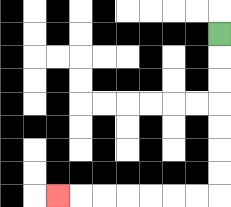{'start': '[9, 1]', 'end': '[2, 8]', 'path_directions': 'D,D,D,D,D,D,D,L,L,L,L,L,L,L', 'path_coordinates': '[[9, 1], [9, 2], [9, 3], [9, 4], [9, 5], [9, 6], [9, 7], [9, 8], [8, 8], [7, 8], [6, 8], [5, 8], [4, 8], [3, 8], [2, 8]]'}